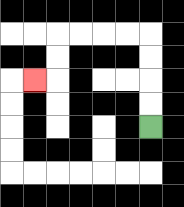{'start': '[6, 5]', 'end': '[1, 3]', 'path_directions': 'U,U,U,U,L,L,L,L,D,D,L', 'path_coordinates': '[[6, 5], [6, 4], [6, 3], [6, 2], [6, 1], [5, 1], [4, 1], [3, 1], [2, 1], [2, 2], [2, 3], [1, 3]]'}